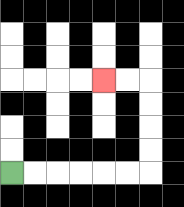{'start': '[0, 7]', 'end': '[4, 3]', 'path_directions': 'R,R,R,R,R,R,U,U,U,U,L,L', 'path_coordinates': '[[0, 7], [1, 7], [2, 7], [3, 7], [4, 7], [5, 7], [6, 7], [6, 6], [6, 5], [6, 4], [6, 3], [5, 3], [4, 3]]'}